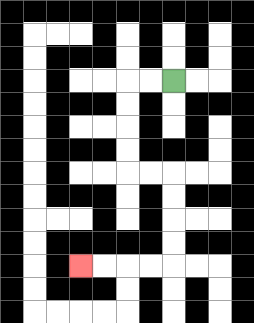{'start': '[7, 3]', 'end': '[3, 11]', 'path_directions': 'L,L,D,D,D,D,R,R,D,D,D,D,L,L,L,L', 'path_coordinates': '[[7, 3], [6, 3], [5, 3], [5, 4], [5, 5], [5, 6], [5, 7], [6, 7], [7, 7], [7, 8], [7, 9], [7, 10], [7, 11], [6, 11], [5, 11], [4, 11], [3, 11]]'}